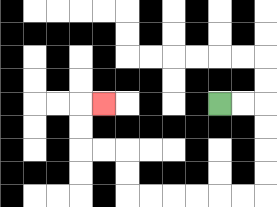{'start': '[9, 4]', 'end': '[4, 4]', 'path_directions': 'R,R,D,D,D,D,L,L,L,L,L,L,U,U,L,L,U,U,R', 'path_coordinates': '[[9, 4], [10, 4], [11, 4], [11, 5], [11, 6], [11, 7], [11, 8], [10, 8], [9, 8], [8, 8], [7, 8], [6, 8], [5, 8], [5, 7], [5, 6], [4, 6], [3, 6], [3, 5], [3, 4], [4, 4]]'}